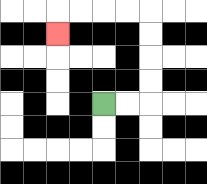{'start': '[4, 4]', 'end': '[2, 1]', 'path_directions': 'R,R,U,U,U,U,L,L,L,L,D', 'path_coordinates': '[[4, 4], [5, 4], [6, 4], [6, 3], [6, 2], [6, 1], [6, 0], [5, 0], [4, 0], [3, 0], [2, 0], [2, 1]]'}